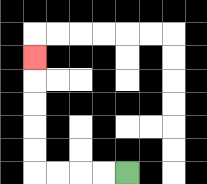{'start': '[5, 7]', 'end': '[1, 2]', 'path_directions': 'L,L,L,L,U,U,U,U,U', 'path_coordinates': '[[5, 7], [4, 7], [3, 7], [2, 7], [1, 7], [1, 6], [1, 5], [1, 4], [1, 3], [1, 2]]'}